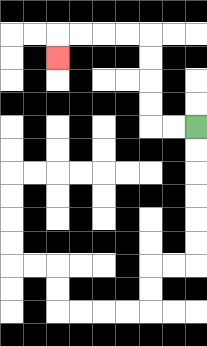{'start': '[8, 5]', 'end': '[2, 2]', 'path_directions': 'L,L,U,U,U,U,L,L,L,L,D', 'path_coordinates': '[[8, 5], [7, 5], [6, 5], [6, 4], [6, 3], [6, 2], [6, 1], [5, 1], [4, 1], [3, 1], [2, 1], [2, 2]]'}